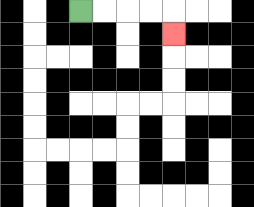{'start': '[3, 0]', 'end': '[7, 1]', 'path_directions': 'R,R,R,R,D', 'path_coordinates': '[[3, 0], [4, 0], [5, 0], [6, 0], [7, 0], [7, 1]]'}